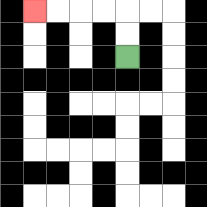{'start': '[5, 2]', 'end': '[1, 0]', 'path_directions': 'U,U,L,L,L,L', 'path_coordinates': '[[5, 2], [5, 1], [5, 0], [4, 0], [3, 0], [2, 0], [1, 0]]'}